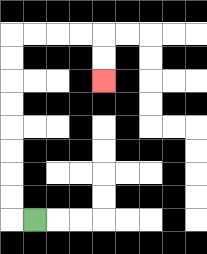{'start': '[1, 9]', 'end': '[4, 3]', 'path_directions': 'L,U,U,U,U,U,U,U,U,R,R,R,R,D,D', 'path_coordinates': '[[1, 9], [0, 9], [0, 8], [0, 7], [0, 6], [0, 5], [0, 4], [0, 3], [0, 2], [0, 1], [1, 1], [2, 1], [3, 1], [4, 1], [4, 2], [4, 3]]'}